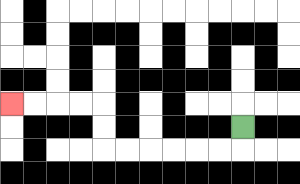{'start': '[10, 5]', 'end': '[0, 4]', 'path_directions': 'D,L,L,L,L,L,L,U,U,L,L,L,L', 'path_coordinates': '[[10, 5], [10, 6], [9, 6], [8, 6], [7, 6], [6, 6], [5, 6], [4, 6], [4, 5], [4, 4], [3, 4], [2, 4], [1, 4], [0, 4]]'}